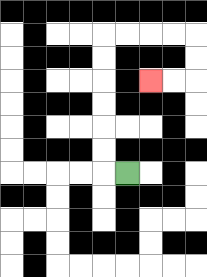{'start': '[5, 7]', 'end': '[6, 3]', 'path_directions': 'L,U,U,U,U,U,U,R,R,R,R,D,D,L,L', 'path_coordinates': '[[5, 7], [4, 7], [4, 6], [4, 5], [4, 4], [4, 3], [4, 2], [4, 1], [5, 1], [6, 1], [7, 1], [8, 1], [8, 2], [8, 3], [7, 3], [6, 3]]'}